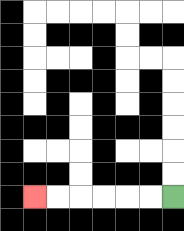{'start': '[7, 8]', 'end': '[1, 8]', 'path_directions': 'L,L,L,L,L,L', 'path_coordinates': '[[7, 8], [6, 8], [5, 8], [4, 8], [3, 8], [2, 8], [1, 8]]'}